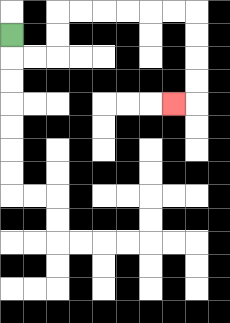{'start': '[0, 1]', 'end': '[7, 4]', 'path_directions': 'D,R,R,U,U,R,R,R,R,R,R,D,D,D,D,L', 'path_coordinates': '[[0, 1], [0, 2], [1, 2], [2, 2], [2, 1], [2, 0], [3, 0], [4, 0], [5, 0], [6, 0], [7, 0], [8, 0], [8, 1], [8, 2], [8, 3], [8, 4], [7, 4]]'}